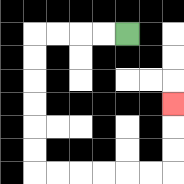{'start': '[5, 1]', 'end': '[7, 4]', 'path_directions': 'L,L,L,L,D,D,D,D,D,D,R,R,R,R,R,R,U,U,U', 'path_coordinates': '[[5, 1], [4, 1], [3, 1], [2, 1], [1, 1], [1, 2], [1, 3], [1, 4], [1, 5], [1, 6], [1, 7], [2, 7], [3, 7], [4, 7], [5, 7], [6, 7], [7, 7], [7, 6], [7, 5], [7, 4]]'}